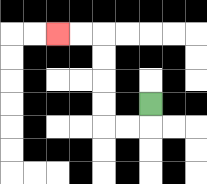{'start': '[6, 4]', 'end': '[2, 1]', 'path_directions': 'D,L,L,U,U,U,U,L,L', 'path_coordinates': '[[6, 4], [6, 5], [5, 5], [4, 5], [4, 4], [4, 3], [4, 2], [4, 1], [3, 1], [2, 1]]'}